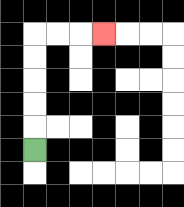{'start': '[1, 6]', 'end': '[4, 1]', 'path_directions': 'U,U,U,U,U,R,R,R', 'path_coordinates': '[[1, 6], [1, 5], [1, 4], [1, 3], [1, 2], [1, 1], [2, 1], [3, 1], [4, 1]]'}